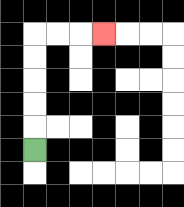{'start': '[1, 6]', 'end': '[4, 1]', 'path_directions': 'U,U,U,U,U,R,R,R', 'path_coordinates': '[[1, 6], [1, 5], [1, 4], [1, 3], [1, 2], [1, 1], [2, 1], [3, 1], [4, 1]]'}